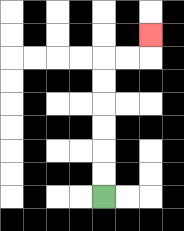{'start': '[4, 8]', 'end': '[6, 1]', 'path_directions': 'U,U,U,U,U,U,R,R,U', 'path_coordinates': '[[4, 8], [4, 7], [4, 6], [4, 5], [4, 4], [4, 3], [4, 2], [5, 2], [6, 2], [6, 1]]'}